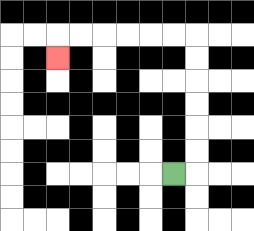{'start': '[7, 7]', 'end': '[2, 2]', 'path_directions': 'R,U,U,U,U,U,U,L,L,L,L,L,L,D', 'path_coordinates': '[[7, 7], [8, 7], [8, 6], [8, 5], [8, 4], [8, 3], [8, 2], [8, 1], [7, 1], [6, 1], [5, 1], [4, 1], [3, 1], [2, 1], [2, 2]]'}